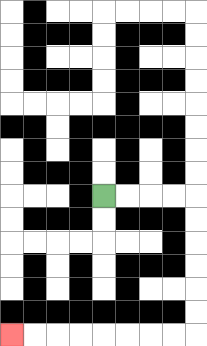{'start': '[4, 8]', 'end': '[0, 14]', 'path_directions': 'R,R,R,R,D,D,D,D,D,D,L,L,L,L,L,L,L,L', 'path_coordinates': '[[4, 8], [5, 8], [6, 8], [7, 8], [8, 8], [8, 9], [8, 10], [8, 11], [8, 12], [8, 13], [8, 14], [7, 14], [6, 14], [5, 14], [4, 14], [3, 14], [2, 14], [1, 14], [0, 14]]'}